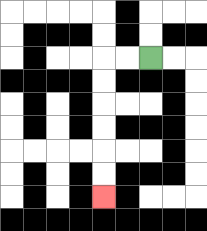{'start': '[6, 2]', 'end': '[4, 8]', 'path_directions': 'L,L,D,D,D,D,D,D', 'path_coordinates': '[[6, 2], [5, 2], [4, 2], [4, 3], [4, 4], [4, 5], [4, 6], [4, 7], [4, 8]]'}